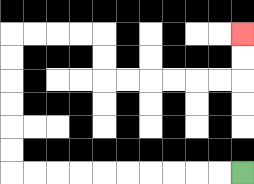{'start': '[10, 7]', 'end': '[10, 1]', 'path_directions': 'L,L,L,L,L,L,L,L,L,L,U,U,U,U,U,U,R,R,R,R,D,D,R,R,R,R,R,R,U,U', 'path_coordinates': '[[10, 7], [9, 7], [8, 7], [7, 7], [6, 7], [5, 7], [4, 7], [3, 7], [2, 7], [1, 7], [0, 7], [0, 6], [0, 5], [0, 4], [0, 3], [0, 2], [0, 1], [1, 1], [2, 1], [3, 1], [4, 1], [4, 2], [4, 3], [5, 3], [6, 3], [7, 3], [8, 3], [9, 3], [10, 3], [10, 2], [10, 1]]'}